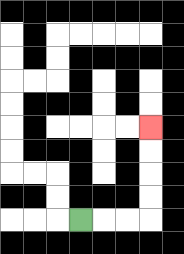{'start': '[3, 9]', 'end': '[6, 5]', 'path_directions': 'R,R,R,U,U,U,U', 'path_coordinates': '[[3, 9], [4, 9], [5, 9], [6, 9], [6, 8], [6, 7], [6, 6], [6, 5]]'}